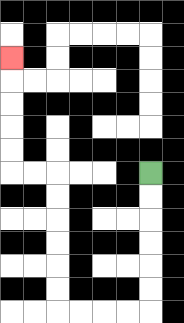{'start': '[6, 7]', 'end': '[0, 2]', 'path_directions': 'D,D,D,D,D,D,L,L,L,L,U,U,U,U,U,U,L,L,U,U,U,U,U', 'path_coordinates': '[[6, 7], [6, 8], [6, 9], [6, 10], [6, 11], [6, 12], [6, 13], [5, 13], [4, 13], [3, 13], [2, 13], [2, 12], [2, 11], [2, 10], [2, 9], [2, 8], [2, 7], [1, 7], [0, 7], [0, 6], [0, 5], [0, 4], [0, 3], [0, 2]]'}